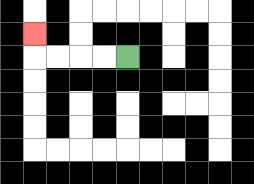{'start': '[5, 2]', 'end': '[1, 1]', 'path_directions': 'L,L,L,L,U', 'path_coordinates': '[[5, 2], [4, 2], [3, 2], [2, 2], [1, 2], [1, 1]]'}